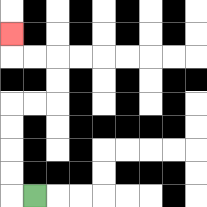{'start': '[1, 8]', 'end': '[0, 1]', 'path_directions': 'L,U,U,U,U,R,R,U,U,L,L,U', 'path_coordinates': '[[1, 8], [0, 8], [0, 7], [0, 6], [0, 5], [0, 4], [1, 4], [2, 4], [2, 3], [2, 2], [1, 2], [0, 2], [0, 1]]'}